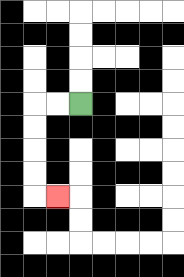{'start': '[3, 4]', 'end': '[2, 8]', 'path_directions': 'L,L,D,D,D,D,R', 'path_coordinates': '[[3, 4], [2, 4], [1, 4], [1, 5], [1, 6], [1, 7], [1, 8], [2, 8]]'}